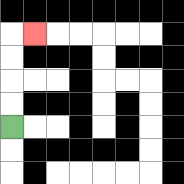{'start': '[0, 5]', 'end': '[1, 1]', 'path_directions': 'U,U,U,U,R', 'path_coordinates': '[[0, 5], [0, 4], [0, 3], [0, 2], [0, 1], [1, 1]]'}